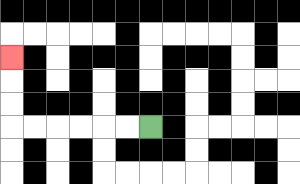{'start': '[6, 5]', 'end': '[0, 2]', 'path_directions': 'L,L,L,L,L,L,U,U,U', 'path_coordinates': '[[6, 5], [5, 5], [4, 5], [3, 5], [2, 5], [1, 5], [0, 5], [0, 4], [0, 3], [0, 2]]'}